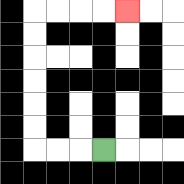{'start': '[4, 6]', 'end': '[5, 0]', 'path_directions': 'L,L,L,U,U,U,U,U,U,R,R,R,R', 'path_coordinates': '[[4, 6], [3, 6], [2, 6], [1, 6], [1, 5], [1, 4], [1, 3], [1, 2], [1, 1], [1, 0], [2, 0], [3, 0], [4, 0], [5, 0]]'}